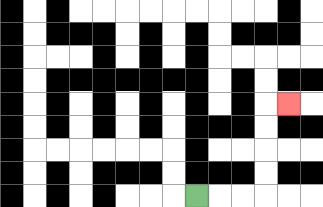{'start': '[8, 8]', 'end': '[12, 4]', 'path_directions': 'R,R,R,U,U,U,U,R', 'path_coordinates': '[[8, 8], [9, 8], [10, 8], [11, 8], [11, 7], [11, 6], [11, 5], [11, 4], [12, 4]]'}